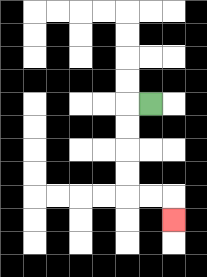{'start': '[6, 4]', 'end': '[7, 9]', 'path_directions': 'L,D,D,D,D,R,R,D', 'path_coordinates': '[[6, 4], [5, 4], [5, 5], [5, 6], [5, 7], [5, 8], [6, 8], [7, 8], [7, 9]]'}